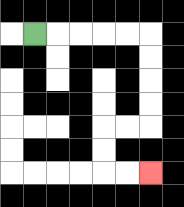{'start': '[1, 1]', 'end': '[6, 7]', 'path_directions': 'R,R,R,R,R,D,D,D,D,L,L,D,D,R,R', 'path_coordinates': '[[1, 1], [2, 1], [3, 1], [4, 1], [5, 1], [6, 1], [6, 2], [6, 3], [6, 4], [6, 5], [5, 5], [4, 5], [4, 6], [4, 7], [5, 7], [6, 7]]'}